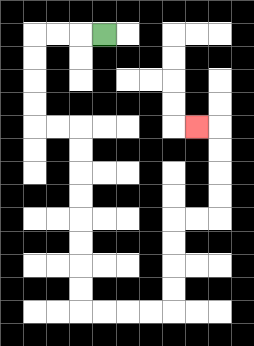{'start': '[4, 1]', 'end': '[8, 5]', 'path_directions': 'L,L,L,D,D,D,D,R,R,D,D,D,D,D,D,D,D,R,R,R,R,U,U,U,U,R,R,U,U,U,U,L', 'path_coordinates': '[[4, 1], [3, 1], [2, 1], [1, 1], [1, 2], [1, 3], [1, 4], [1, 5], [2, 5], [3, 5], [3, 6], [3, 7], [3, 8], [3, 9], [3, 10], [3, 11], [3, 12], [3, 13], [4, 13], [5, 13], [6, 13], [7, 13], [7, 12], [7, 11], [7, 10], [7, 9], [8, 9], [9, 9], [9, 8], [9, 7], [9, 6], [9, 5], [8, 5]]'}